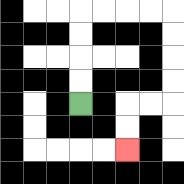{'start': '[3, 4]', 'end': '[5, 6]', 'path_directions': 'U,U,U,U,R,R,R,R,D,D,D,D,L,L,D,D', 'path_coordinates': '[[3, 4], [3, 3], [3, 2], [3, 1], [3, 0], [4, 0], [5, 0], [6, 0], [7, 0], [7, 1], [7, 2], [7, 3], [7, 4], [6, 4], [5, 4], [5, 5], [5, 6]]'}